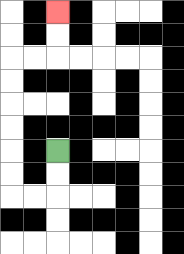{'start': '[2, 6]', 'end': '[2, 0]', 'path_directions': 'D,D,L,L,U,U,U,U,U,U,R,R,U,U', 'path_coordinates': '[[2, 6], [2, 7], [2, 8], [1, 8], [0, 8], [0, 7], [0, 6], [0, 5], [0, 4], [0, 3], [0, 2], [1, 2], [2, 2], [2, 1], [2, 0]]'}